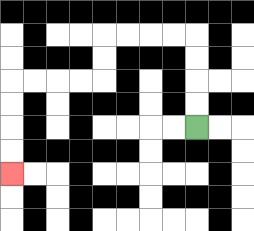{'start': '[8, 5]', 'end': '[0, 7]', 'path_directions': 'U,U,U,U,L,L,L,L,D,D,L,L,L,L,D,D,D,D', 'path_coordinates': '[[8, 5], [8, 4], [8, 3], [8, 2], [8, 1], [7, 1], [6, 1], [5, 1], [4, 1], [4, 2], [4, 3], [3, 3], [2, 3], [1, 3], [0, 3], [0, 4], [0, 5], [0, 6], [0, 7]]'}